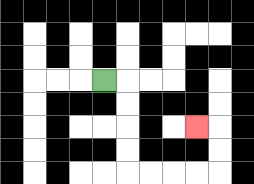{'start': '[4, 3]', 'end': '[8, 5]', 'path_directions': 'R,D,D,D,D,R,R,R,R,U,U,L', 'path_coordinates': '[[4, 3], [5, 3], [5, 4], [5, 5], [5, 6], [5, 7], [6, 7], [7, 7], [8, 7], [9, 7], [9, 6], [9, 5], [8, 5]]'}